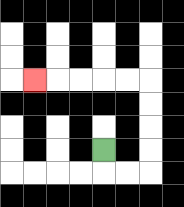{'start': '[4, 6]', 'end': '[1, 3]', 'path_directions': 'D,R,R,U,U,U,U,L,L,L,L,L', 'path_coordinates': '[[4, 6], [4, 7], [5, 7], [6, 7], [6, 6], [6, 5], [6, 4], [6, 3], [5, 3], [4, 3], [3, 3], [2, 3], [1, 3]]'}